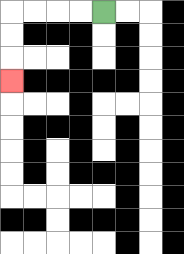{'start': '[4, 0]', 'end': '[0, 3]', 'path_directions': 'L,L,L,L,D,D,D', 'path_coordinates': '[[4, 0], [3, 0], [2, 0], [1, 0], [0, 0], [0, 1], [0, 2], [0, 3]]'}